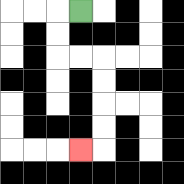{'start': '[3, 0]', 'end': '[3, 6]', 'path_directions': 'L,D,D,R,R,D,D,D,D,L', 'path_coordinates': '[[3, 0], [2, 0], [2, 1], [2, 2], [3, 2], [4, 2], [4, 3], [4, 4], [4, 5], [4, 6], [3, 6]]'}